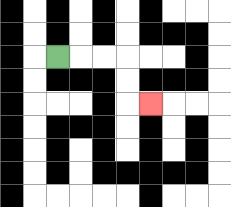{'start': '[2, 2]', 'end': '[6, 4]', 'path_directions': 'R,R,R,D,D,R', 'path_coordinates': '[[2, 2], [3, 2], [4, 2], [5, 2], [5, 3], [5, 4], [6, 4]]'}